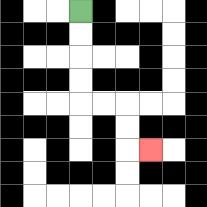{'start': '[3, 0]', 'end': '[6, 6]', 'path_directions': 'D,D,D,D,R,R,D,D,R', 'path_coordinates': '[[3, 0], [3, 1], [3, 2], [3, 3], [3, 4], [4, 4], [5, 4], [5, 5], [5, 6], [6, 6]]'}